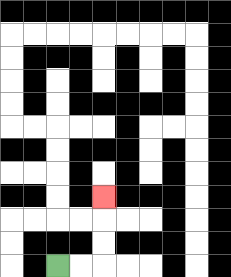{'start': '[2, 11]', 'end': '[4, 8]', 'path_directions': 'R,R,U,U,U', 'path_coordinates': '[[2, 11], [3, 11], [4, 11], [4, 10], [4, 9], [4, 8]]'}